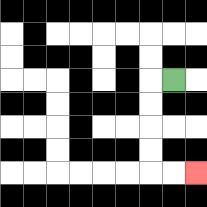{'start': '[7, 3]', 'end': '[8, 7]', 'path_directions': 'L,D,D,D,D,R,R', 'path_coordinates': '[[7, 3], [6, 3], [6, 4], [6, 5], [6, 6], [6, 7], [7, 7], [8, 7]]'}